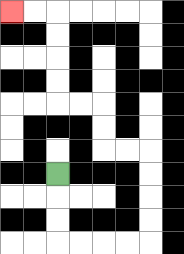{'start': '[2, 7]', 'end': '[0, 0]', 'path_directions': 'D,D,D,R,R,R,R,U,U,U,U,L,L,U,U,L,L,U,U,U,U,L,L', 'path_coordinates': '[[2, 7], [2, 8], [2, 9], [2, 10], [3, 10], [4, 10], [5, 10], [6, 10], [6, 9], [6, 8], [6, 7], [6, 6], [5, 6], [4, 6], [4, 5], [4, 4], [3, 4], [2, 4], [2, 3], [2, 2], [2, 1], [2, 0], [1, 0], [0, 0]]'}